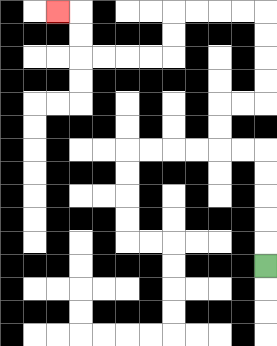{'start': '[11, 11]', 'end': '[2, 0]', 'path_directions': 'U,U,U,U,U,L,L,U,U,R,R,U,U,U,U,L,L,L,L,D,D,L,L,L,L,U,U,L', 'path_coordinates': '[[11, 11], [11, 10], [11, 9], [11, 8], [11, 7], [11, 6], [10, 6], [9, 6], [9, 5], [9, 4], [10, 4], [11, 4], [11, 3], [11, 2], [11, 1], [11, 0], [10, 0], [9, 0], [8, 0], [7, 0], [7, 1], [7, 2], [6, 2], [5, 2], [4, 2], [3, 2], [3, 1], [3, 0], [2, 0]]'}